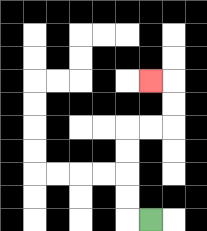{'start': '[6, 9]', 'end': '[6, 3]', 'path_directions': 'L,U,U,U,U,R,R,U,U,L', 'path_coordinates': '[[6, 9], [5, 9], [5, 8], [5, 7], [5, 6], [5, 5], [6, 5], [7, 5], [7, 4], [7, 3], [6, 3]]'}